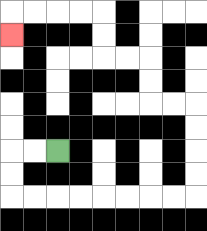{'start': '[2, 6]', 'end': '[0, 1]', 'path_directions': 'L,L,D,D,R,R,R,R,R,R,R,R,U,U,U,U,L,L,U,U,L,L,U,U,L,L,L,L,D', 'path_coordinates': '[[2, 6], [1, 6], [0, 6], [0, 7], [0, 8], [1, 8], [2, 8], [3, 8], [4, 8], [5, 8], [6, 8], [7, 8], [8, 8], [8, 7], [8, 6], [8, 5], [8, 4], [7, 4], [6, 4], [6, 3], [6, 2], [5, 2], [4, 2], [4, 1], [4, 0], [3, 0], [2, 0], [1, 0], [0, 0], [0, 1]]'}